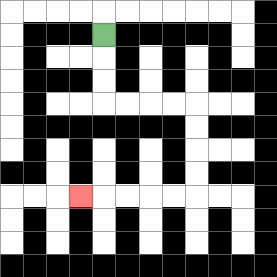{'start': '[4, 1]', 'end': '[3, 8]', 'path_directions': 'D,D,D,R,R,R,R,D,D,D,D,L,L,L,L,L', 'path_coordinates': '[[4, 1], [4, 2], [4, 3], [4, 4], [5, 4], [6, 4], [7, 4], [8, 4], [8, 5], [8, 6], [8, 7], [8, 8], [7, 8], [6, 8], [5, 8], [4, 8], [3, 8]]'}